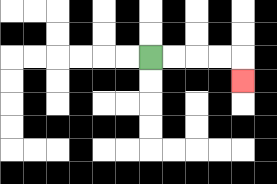{'start': '[6, 2]', 'end': '[10, 3]', 'path_directions': 'R,R,R,R,D', 'path_coordinates': '[[6, 2], [7, 2], [8, 2], [9, 2], [10, 2], [10, 3]]'}